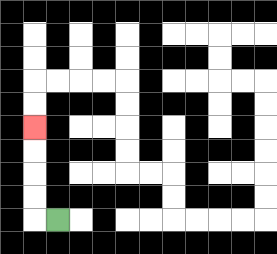{'start': '[2, 9]', 'end': '[1, 5]', 'path_directions': 'L,U,U,U,U', 'path_coordinates': '[[2, 9], [1, 9], [1, 8], [1, 7], [1, 6], [1, 5]]'}